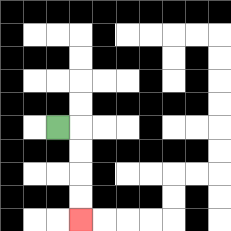{'start': '[2, 5]', 'end': '[3, 9]', 'path_directions': 'R,D,D,D,D', 'path_coordinates': '[[2, 5], [3, 5], [3, 6], [3, 7], [3, 8], [3, 9]]'}